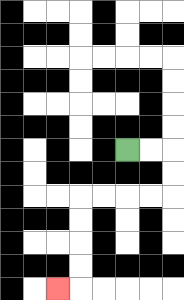{'start': '[5, 6]', 'end': '[2, 12]', 'path_directions': 'R,R,D,D,L,L,L,L,D,D,D,D,L', 'path_coordinates': '[[5, 6], [6, 6], [7, 6], [7, 7], [7, 8], [6, 8], [5, 8], [4, 8], [3, 8], [3, 9], [3, 10], [3, 11], [3, 12], [2, 12]]'}